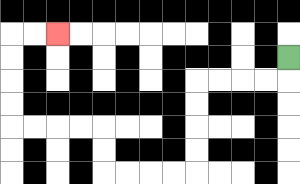{'start': '[12, 2]', 'end': '[2, 1]', 'path_directions': 'D,L,L,L,L,D,D,D,D,L,L,L,L,U,U,L,L,L,L,U,U,U,U,R,R', 'path_coordinates': '[[12, 2], [12, 3], [11, 3], [10, 3], [9, 3], [8, 3], [8, 4], [8, 5], [8, 6], [8, 7], [7, 7], [6, 7], [5, 7], [4, 7], [4, 6], [4, 5], [3, 5], [2, 5], [1, 5], [0, 5], [0, 4], [0, 3], [0, 2], [0, 1], [1, 1], [2, 1]]'}